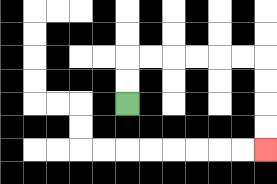{'start': '[5, 4]', 'end': '[11, 6]', 'path_directions': 'U,U,R,R,R,R,R,R,D,D,D,D', 'path_coordinates': '[[5, 4], [5, 3], [5, 2], [6, 2], [7, 2], [8, 2], [9, 2], [10, 2], [11, 2], [11, 3], [11, 4], [11, 5], [11, 6]]'}